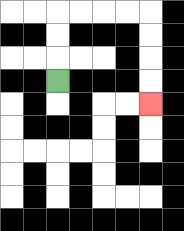{'start': '[2, 3]', 'end': '[6, 4]', 'path_directions': 'U,U,U,R,R,R,R,D,D,D,D', 'path_coordinates': '[[2, 3], [2, 2], [2, 1], [2, 0], [3, 0], [4, 0], [5, 0], [6, 0], [6, 1], [6, 2], [6, 3], [6, 4]]'}